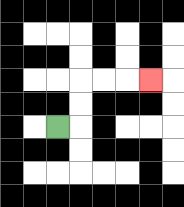{'start': '[2, 5]', 'end': '[6, 3]', 'path_directions': 'R,U,U,R,R,R', 'path_coordinates': '[[2, 5], [3, 5], [3, 4], [3, 3], [4, 3], [5, 3], [6, 3]]'}